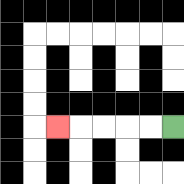{'start': '[7, 5]', 'end': '[2, 5]', 'path_directions': 'L,L,L,L,L', 'path_coordinates': '[[7, 5], [6, 5], [5, 5], [4, 5], [3, 5], [2, 5]]'}